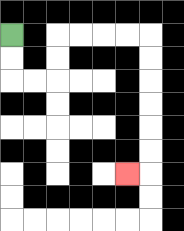{'start': '[0, 1]', 'end': '[5, 7]', 'path_directions': 'D,D,R,R,U,U,R,R,R,R,D,D,D,D,D,D,L', 'path_coordinates': '[[0, 1], [0, 2], [0, 3], [1, 3], [2, 3], [2, 2], [2, 1], [3, 1], [4, 1], [5, 1], [6, 1], [6, 2], [6, 3], [6, 4], [6, 5], [6, 6], [6, 7], [5, 7]]'}